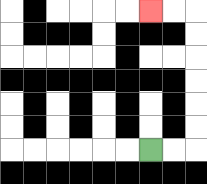{'start': '[6, 6]', 'end': '[6, 0]', 'path_directions': 'R,R,U,U,U,U,U,U,L,L', 'path_coordinates': '[[6, 6], [7, 6], [8, 6], [8, 5], [8, 4], [8, 3], [8, 2], [8, 1], [8, 0], [7, 0], [6, 0]]'}